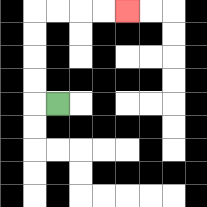{'start': '[2, 4]', 'end': '[5, 0]', 'path_directions': 'L,U,U,U,U,R,R,R,R', 'path_coordinates': '[[2, 4], [1, 4], [1, 3], [1, 2], [1, 1], [1, 0], [2, 0], [3, 0], [4, 0], [5, 0]]'}